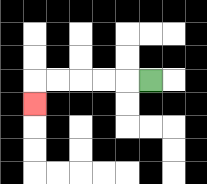{'start': '[6, 3]', 'end': '[1, 4]', 'path_directions': 'L,L,L,L,L,D', 'path_coordinates': '[[6, 3], [5, 3], [4, 3], [3, 3], [2, 3], [1, 3], [1, 4]]'}